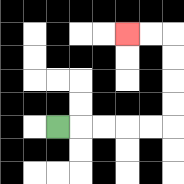{'start': '[2, 5]', 'end': '[5, 1]', 'path_directions': 'R,R,R,R,R,U,U,U,U,L,L', 'path_coordinates': '[[2, 5], [3, 5], [4, 5], [5, 5], [6, 5], [7, 5], [7, 4], [7, 3], [7, 2], [7, 1], [6, 1], [5, 1]]'}